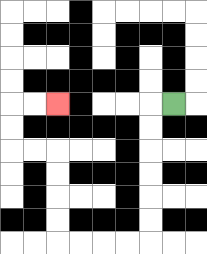{'start': '[7, 4]', 'end': '[2, 4]', 'path_directions': 'L,D,D,D,D,D,D,L,L,L,L,U,U,U,U,L,L,U,U,R,R', 'path_coordinates': '[[7, 4], [6, 4], [6, 5], [6, 6], [6, 7], [6, 8], [6, 9], [6, 10], [5, 10], [4, 10], [3, 10], [2, 10], [2, 9], [2, 8], [2, 7], [2, 6], [1, 6], [0, 6], [0, 5], [0, 4], [1, 4], [2, 4]]'}